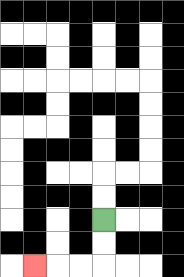{'start': '[4, 9]', 'end': '[1, 11]', 'path_directions': 'D,D,L,L,L', 'path_coordinates': '[[4, 9], [4, 10], [4, 11], [3, 11], [2, 11], [1, 11]]'}